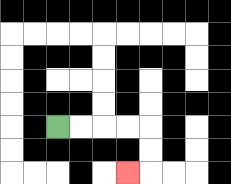{'start': '[2, 5]', 'end': '[5, 7]', 'path_directions': 'R,R,R,R,D,D,L', 'path_coordinates': '[[2, 5], [3, 5], [4, 5], [5, 5], [6, 5], [6, 6], [6, 7], [5, 7]]'}